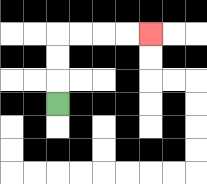{'start': '[2, 4]', 'end': '[6, 1]', 'path_directions': 'U,U,U,R,R,R,R', 'path_coordinates': '[[2, 4], [2, 3], [2, 2], [2, 1], [3, 1], [4, 1], [5, 1], [6, 1]]'}